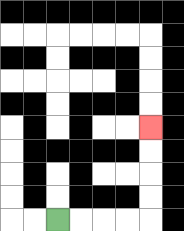{'start': '[2, 9]', 'end': '[6, 5]', 'path_directions': 'R,R,R,R,U,U,U,U', 'path_coordinates': '[[2, 9], [3, 9], [4, 9], [5, 9], [6, 9], [6, 8], [6, 7], [6, 6], [6, 5]]'}